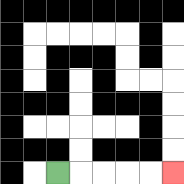{'start': '[2, 7]', 'end': '[7, 7]', 'path_directions': 'R,R,R,R,R', 'path_coordinates': '[[2, 7], [3, 7], [4, 7], [5, 7], [6, 7], [7, 7]]'}